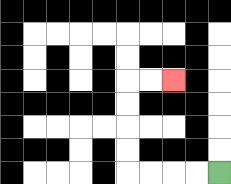{'start': '[9, 7]', 'end': '[7, 3]', 'path_directions': 'L,L,L,L,U,U,U,U,R,R', 'path_coordinates': '[[9, 7], [8, 7], [7, 7], [6, 7], [5, 7], [5, 6], [5, 5], [5, 4], [5, 3], [6, 3], [7, 3]]'}